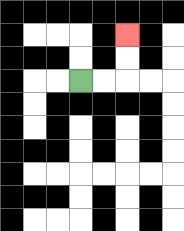{'start': '[3, 3]', 'end': '[5, 1]', 'path_directions': 'R,R,U,U', 'path_coordinates': '[[3, 3], [4, 3], [5, 3], [5, 2], [5, 1]]'}